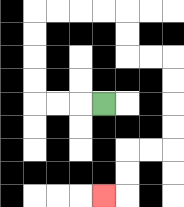{'start': '[4, 4]', 'end': '[4, 8]', 'path_directions': 'L,L,L,U,U,U,U,R,R,R,R,D,D,R,R,D,D,D,D,L,L,D,D,L', 'path_coordinates': '[[4, 4], [3, 4], [2, 4], [1, 4], [1, 3], [1, 2], [1, 1], [1, 0], [2, 0], [3, 0], [4, 0], [5, 0], [5, 1], [5, 2], [6, 2], [7, 2], [7, 3], [7, 4], [7, 5], [7, 6], [6, 6], [5, 6], [5, 7], [5, 8], [4, 8]]'}